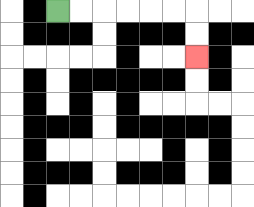{'start': '[2, 0]', 'end': '[8, 2]', 'path_directions': 'R,R,R,R,R,R,D,D', 'path_coordinates': '[[2, 0], [3, 0], [4, 0], [5, 0], [6, 0], [7, 0], [8, 0], [8, 1], [8, 2]]'}